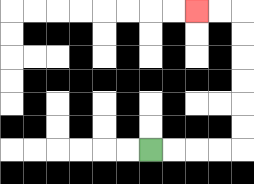{'start': '[6, 6]', 'end': '[8, 0]', 'path_directions': 'R,R,R,R,U,U,U,U,U,U,L,L', 'path_coordinates': '[[6, 6], [7, 6], [8, 6], [9, 6], [10, 6], [10, 5], [10, 4], [10, 3], [10, 2], [10, 1], [10, 0], [9, 0], [8, 0]]'}